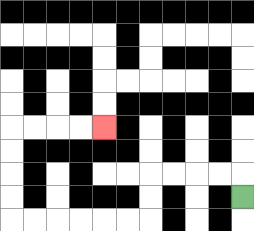{'start': '[10, 8]', 'end': '[4, 5]', 'path_directions': 'U,L,L,L,L,D,D,L,L,L,L,L,L,U,U,U,U,R,R,R,R', 'path_coordinates': '[[10, 8], [10, 7], [9, 7], [8, 7], [7, 7], [6, 7], [6, 8], [6, 9], [5, 9], [4, 9], [3, 9], [2, 9], [1, 9], [0, 9], [0, 8], [0, 7], [0, 6], [0, 5], [1, 5], [2, 5], [3, 5], [4, 5]]'}